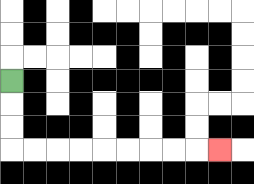{'start': '[0, 3]', 'end': '[9, 6]', 'path_directions': 'D,D,D,R,R,R,R,R,R,R,R,R', 'path_coordinates': '[[0, 3], [0, 4], [0, 5], [0, 6], [1, 6], [2, 6], [3, 6], [4, 6], [5, 6], [6, 6], [7, 6], [8, 6], [9, 6]]'}